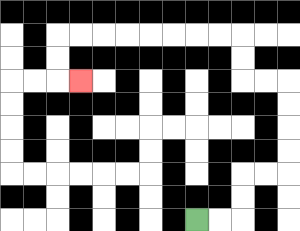{'start': '[8, 9]', 'end': '[3, 3]', 'path_directions': 'R,R,U,U,R,R,U,U,U,U,L,L,U,U,L,L,L,L,L,L,L,L,D,D,R', 'path_coordinates': '[[8, 9], [9, 9], [10, 9], [10, 8], [10, 7], [11, 7], [12, 7], [12, 6], [12, 5], [12, 4], [12, 3], [11, 3], [10, 3], [10, 2], [10, 1], [9, 1], [8, 1], [7, 1], [6, 1], [5, 1], [4, 1], [3, 1], [2, 1], [2, 2], [2, 3], [3, 3]]'}